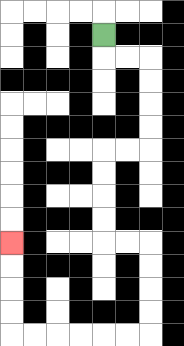{'start': '[4, 1]', 'end': '[0, 10]', 'path_directions': 'D,R,R,D,D,D,D,L,L,D,D,D,D,R,R,D,D,D,D,L,L,L,L,L,L,U,U,U,U', 'path_coordinates': '[[4, 1], [4, 2], [5, 2], [6, 2], [6, 3], [6, 4], [6, 5], [6, 6], [5, 6], [4, 6], [4, 7], [4, 8], [4, 9], [4, 10], [5, 10], [6, 10], [6, 11], [6, 12], [6, 13], [6, 14], [5, 14], [4, 14], [3, 14], [2, 14], [1, 14], [0, 14], [0, 13], [0, 12], [0, 11], [0, 10]]'}